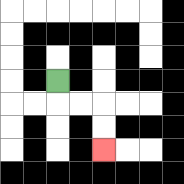{'start': '[2, 3]', 'end': '[4, 6]', 'path_directions': 'D,R,R,D,D', 'path_coordinates': '[[2, 3], [2, 4], [3, 4], [4, 4], [4, 5], [4, 6]]'}